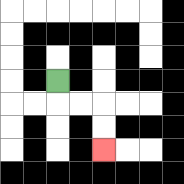{'start': '[2, 3]', 'end': '[4, 6]', 'path_directions': 'D,R,R,D,D', 'path_coordinates': '[[2, 3], [2, 4], [3, 4], [4, 4], [4, 5], [4, 6]]'}